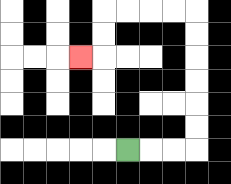{'start': '[5, 6]', 'end': '[3, 2]', 'path_directions': 'R,R,R,U,U,U,U,U,U,L,L,L,L,D,D,L', 'path_coordinates': '[[5, 6], [6, 6], [7, 6], [8, 6], [8, 5], [8, 4], [8, 3], [8, 2], [8, 1], [8, 0], [7, 0], [6, 0], [5, 0], [4, 0], [4, 1], [4, 2], [3, 2]]'}